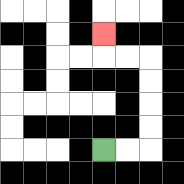{'start': '[4, 6]', 'end': '[4, 1]', 'path_directions': 'R,R,U,U,U,U,L,L,U', 'path_coordinates': '[[4, 6], [5, 6], [6, 6], [6, 5], [6, 4], [6, 3], [6, 2], [5, 2], [4, 2], [4, 1]]'}